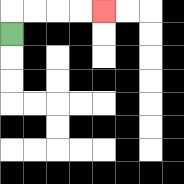{'start': '[0, 1]', 'end': '[4, 0]', 'path_directions': 'U,R,R,R,R', 'path_coordinates': '[[0, 1], [0, 0], [1, 0], [2, 0], [3, 0], [4, 0]]'}